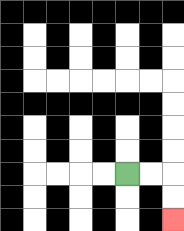{'start': '[5, 7]', 'end': '[7, 9]', 'path_directions': 'R,R,D,D', 'path_coordinates': '[[5, 7], [6, 7], [7, 7], [7, 8], [7, 9]]'}